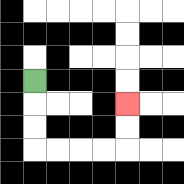{'start': '[1, 3]', 'end': '[5, 4]', 'path_directions': 'D,D,D,R,R,R,R,U,U', 'path_coordinates': '[[1, 3], [1, 4], [1, 5], [1, 6], [2, 6], [3, 6], [4, 6], [5, 6], [5, 5], [5, 4]]'}